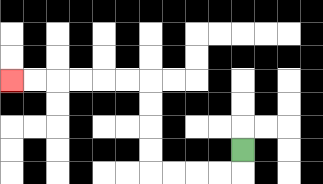{'start': '[10, 6]', 'end': '[0, 3]', 'path_directions': 'D,L,L,L,L,U,U,U,U,L,L,L,L,L,L', 'path_coordinates': '[[10, 6], [10, 7], [9, 7], [8, 7], [7, 7], [6, 7], [6, 6], [6, 5], [6, 4], [6, 3], [5, 3], [4, 3], [3, 3], [2, 3], [1, 3], [0, 3]]'}